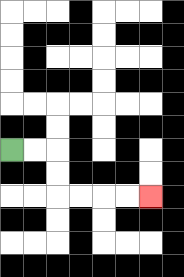{'start': '[0, 6]', 'end': '[6, 8]', 'path_directions': 'R,R,D,D,R,R,R,R', 'path_coordinates': '[[0, 6], [1, 6], [2, 6], [2, 7], [2, 8], [3, 8], [4, 8], [5, 8], [6, 8]]'}